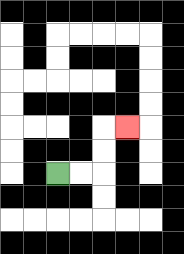{'start': '[2, 7]', 'end': '[5, 5]', 'path_directions': 'R,R,U,U,R', 'path_coordinates': '[[2, 7], [3, 7], [4, 7], [4, 6], [4, 5], [5, 5]]'}